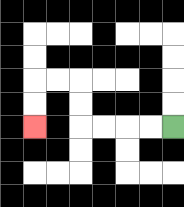{'start': '[7, 5]', 'end': '[1, 5]', 'path_directions': 'L,L,L,L,U,U,L,L,D,D', 'path_coordinates': '[[7, 5], [6, 5], [5, 5], [4, 5], [3, 5], [3, 4], [3, 3], [2, 3], [1, 3], [1, 4], [1, 5]]'}